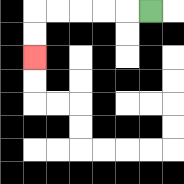{'start': '[6, 0]', 'end': '[1, 2]', 'path_directions': 'L,L,L,L,L,D,D', 'path_coordinates': '[[6, 0], [5, 0], [4, 0], [3, 0], [2, 0], [1, 0], [1, 1], [1, 2]]'}